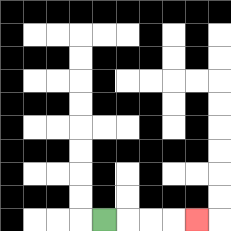{'start': '[4, 9]', 'end': '[8, 9]', 'path_directions': 'R,R,R,R', 'path_coordinates': '[[4, 9], [5, 9], [6, 9], [7, 9], [8, 9]]'}